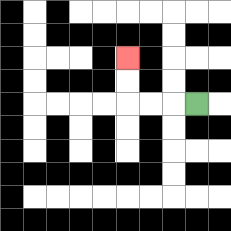{'start': '[8, 4]', 'end': '[5, 2]', 'path_directions': 'L,L,L,U,U', 'path_coordinates': '[[8, 4], [7, 4], [6, 4], [5, 4], [5, 3], [5, 2]]'}